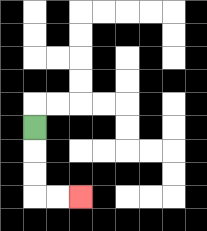{'start': '[1, 5]', 'end': '[3, 8]', 'path_directions': 'D,D,D,R,R', 'path_coordinates': '[[1, 5], [1, 6], [1, 7], [1, 8], [2, 8], [3, 8]]'}